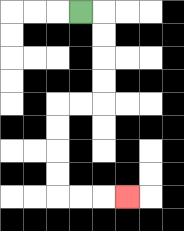{'start': '[3, 0]', 'end': '[5, 8]', 'path_directions': 'R,D,D,D,D,L,L,D,D,D,D,R,R,R', 'path_coordinates': '[[3, 0], [4, 0], [4, 1], [4, 2], [4, 3], [4, 4], [3, 4], [2, 4], [2, 5], [2, 6], [2, 7], [2, 8], [3, 8], [4, 8], [5, 8]]'}